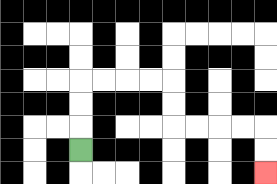{'start': '[3, 6]', 'end': '[11, 7]', 'path_directions': 'U,U,U,R,R,R,R,D,D,R,R,R,R,D,D', 'path_coordinates': '[[3, 6], [3, 5], [3, 4], [3, 3], [4, 3], [5, 3], [6, 3], [7, 3], [7, 4], [7, 5], [8, 5], [9, 5], [10, 5], [11, 5], [11, 6], [11, 7]]'}